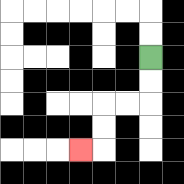{'start': '[6, 2]', 'end': '[3, 6]', 'path_directions': 'D,D,L,L,D,D,L', 'path_coordinates': '[[6, 2], [6, 3], [6, 4], [5, 4], [4, 4], [4, 5], [4, 6], [3, 6]]'}